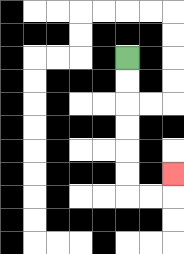{'start': '[5, 2]', 'end': '[7, 7]', 'path_directions': 'D,D,D,D,D,D,R,R,U', 'path_coordinates': '[[5, 2], [5, 3], [5, 4], [5, 5], [5, 6], [5, 7], [5, 8], [6, 8], [7, 8], [7, 7]]'}